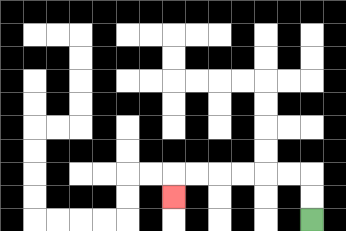{'start': '[13, 9]', 'end': '[7, 8]', 'path_directions': 'U,U,L,L,L,L,L,L,D', 'path_coordinates': '[[13, 9], [13, 8], [13, 7], [12, 7], [11, 7], [10, 7], [9, 7], [8, 7], [7, 7], [7, 8]]'}